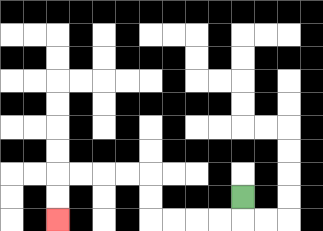{'start': '[10, 8]', 'end': '[2, 9]', 'path_directions': 'D,L,L,L,L,U,U,L,L,L,L,D,D', 'path_coordinates': '[[10, 8], [10, 9], [9, 9], [8, 9], [7, 9], [6, 9], [6, 8], [6, 7], [5, 7], [4, 7], [3, 7], [2, 7], [2, 8], [2, 9]]'}